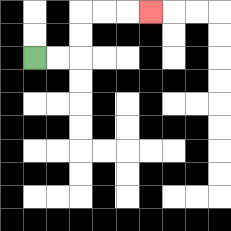{'start': '[1, 2]', 'end': '[6, 0]', 'path_directions': 'R,R,U,U,R,R,R', 'path_coordinates': '[[1, 2], [2, 2], [3, 2], [3, 1], [3, 0], [4, 0], [5, 0], [6, 0]]'}